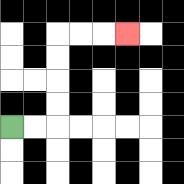{'start': '[0, 5]', 'end': '[5, 1]', 'path_directions': 'R,R,U,U,U,U,R,R,R', 'path_coordinates': '[[0, 5], [1, 5], [2, 5], [2, 4], [2, 3], [2, 2], [2, 1], [3, 1], [4, 1], [5, 1]]'}